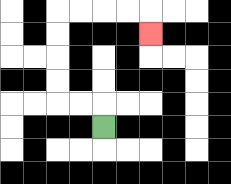{'start': '[4, 5]', 'end': '[6, 1]', 'path_directions': 'U,L,L,U,U,U,U,R,R,R,R,D', 'path_coordinates': '[[4, 5], [4, 4], [3, 4], [2, 4], [2, 3], [2, 2], [2, 1], [2, 0], [3, 0], [4, 0], [5, 0], [6, 0], [6, 1]]'}